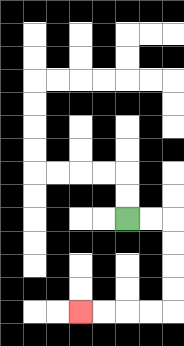{'start': '[5, 9]', 'end': '[3, 13]', 'path_directions': 'R,R,D,D,D,D,L,L,L,L', 'path_coordinates': '[[5, 9], [6, 9], [7, 9], [7, 10], [7, 11], [7, 12], [7, 13], [6, 13], [5, 13], [4, 13], [3, 13]]'}